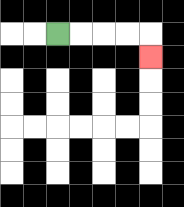{'start': '[2, 1]', 'end': '[6, 2]', 'path_directions': 'R,R,R,R,D', 'path_coordinates': '[[2, 1], [3, 1], [4, 1], [5, 1], [6, 1], [6, 2]]'}